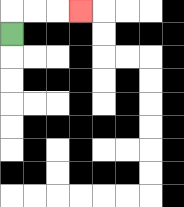{'start': '[0, 1]', 'end': '[3, 0]', 'path_directions': 'U,R,R,R', 'path_coordinates': '[[0, 1], [0, 0], [1, 0], [2, 0], [3, 0]]'}